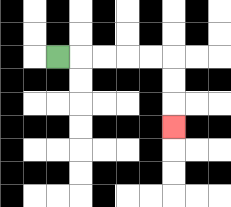{'start': '[2, 2]', 'end': '[7, 5]', 'path_directions': 'R,R,R,R,R,D,D,D', 'path_coordinates': '[[2, 2], [3, 2], [4, 2], [5, 2], [6, 2], [7, 2], [7, 3], [7, 4], [7, 5]]'}